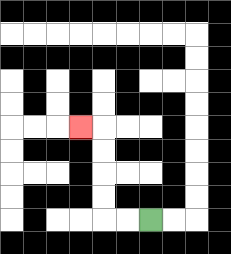{'start': '[6, 9]', 'end': '[3, 5]', 'path_directions': 'L,L,U,U,U,U,L', 'path_coordinates': '[[6, 9], [5, 9], [4, 9], [4, 8], [4, 7], [4, 6], [4, 5], [3, 5]]'}